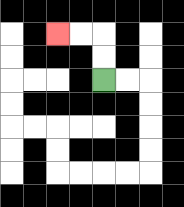{'start': '[4, 3]', 'end': '[2, 1]', 'path_directions': 'U,U,L,L', 'path_coordinates': '[[4, 3], [4, 2], [4, 1], [3, 1], [2, 1]]'}